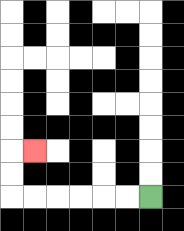{'start': '[6, 8]', 'end': '[1, 6]', 'path_directions': 'L,L,L,L,L,L,U,U,R', 'path_coordinates': '[[6, 8], [5, 8], [4, 8], [3, 8], [2, 8], [1, 8], [0, 8], [0, 7], [0, 6], [1, 6]]'}